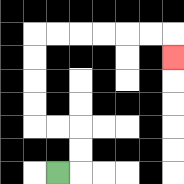{'start': '[2, 7]', 'end': '[7, 2]', 'path_directions': 'R,U,U,L,L,U,U,U,U,R,R,R,R,R,R,D', 'path_coordinates': '[[2, 7], [3, 7], [3, 6], [3, 5], [2, 5], [1, 5], [1, 4], [1, 3], [1, 2], [1, 1], [2, 1], [3, 1], [4, 1], [5, 1], [6, 1], [7, 1], [7, 2]]'}